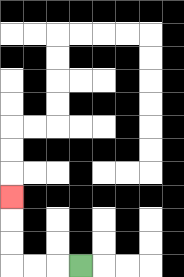{'start': '[3, 11]', 'end': '[0, 8]', 'path_directions': 'L,L,L,U,U,U', 'path_coordinates': '[[3, 11], [2, 11], [1, 11], [0, 11], [0, 10], [0, 9], [0, 8]]'}